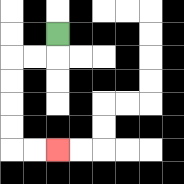{'start': '[2, 1]', 'end': '[2, 6]', 'path_directions': 'D,L,L,D,D,D,D,R,R', 'path_coordinates': '[[2, 1], [2, 2], [1, 2], [0, 2], [0, 3], [0, 4], [0, 5], [0, 6], [1, 6], [2, 6]]'}